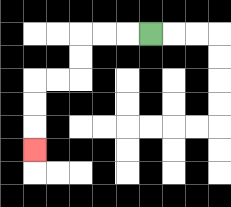{'start': '[6, 1]', 'end': '[1, 6]', 'path_directions': 'L,L,L,D,D,L,L,D,D,D', 'path_coordinates': '[[6, 1], [5, 1], [4, 1], [3, 1], [3, 2], [3, 3], [2, 3], [1, 3], [1, 4], [1, 5], [1, 6]]'}